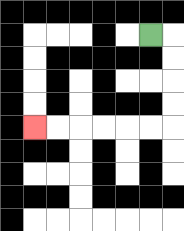{'start': '[6, 1]', 'end': '[1, 5]', 'path_directions': 'R,D,D,D,D,L,L,L,L,L,L', 'path_coordinates': '[[6, 1], [7, 1], [7, 2], [7, 3], [7, 4], [7, 5], [6, 5], [5, 5], [4, 5], [3, 5], [2, 5], [1, 5]]'}